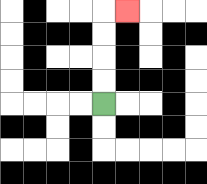{'start': '[4, 4]', 'end': '[5, 0]', 'path_directions': 'U,U,U,U,R', 'path_coordinates': '[[4, 4], [4, 3], [4, 2], [4, 1], [4, 0], [5, 0]]'}